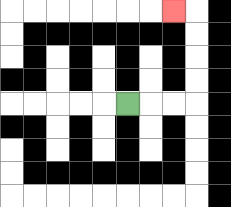{'start': '[5, 4]', 'end': '[7, 0]', 'path_directions': 'R,R,R,U,U,U,U,L', 'path_coordinates': '[[5, 4], [6, 4], [7, 4], [8, 4], [8, 3], [8, 2], [8, 1], [8, 0], [7, 0]]'}